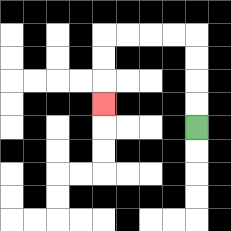{'start': '[8, 5]', 'end': '[4, 4]', 'path_directions': 'U,U,U,U,L,L,L,L,D,D,D', 'path_coordinates': '[[8, 5], [8, 4], [8, 3], [8, 2], [8, 1], [7, 1], [6, 1], [5, 1], [4, 1], [4, 2], [4, 3], [4, 4]]'}